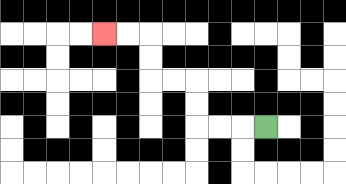{'start': '[11, 5]', 'end': '[4, 1]', 'path_directions': 'L,L,L,U,U,L,L,U,U,L,L', 'path_coordinates': '[[11, 5], [10, 5], [9, 5], [8, 5], [8, 4], [8, 3], [7, 3], [6, 3], [6, 2], [6, 1], [5, 1], [4, 1]]'}